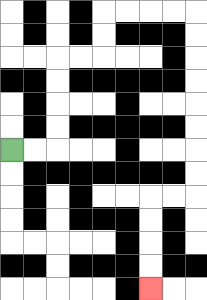{'start': '[0, 6]', 'end': '[6, 12]', 'path_directions': 'R,R,U,U,U,U,R,R,U,U,R,R,R,R,D,D,D,D,D,D,D,D,L,L,D,D,D,D', 'path_coordinates': '[[0, 6], [1, 6], [2, 6], [2, 5], [2, 4], [2, 3], [2, 2], [3, 2], [4, 2], [4, 1], [4, 0], [5, 0], [6, 0], [7, 0], [8, 0], [8, 1], [8, 2], [8, 3], [8, 4], [8, 5], [8, 6], [8, 7], [8, 8], [7, 8], [6, 8], [6, 9], [6, 10], [6, 11], [6, 12]]'}